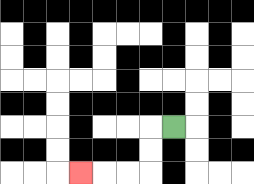{'start': '[7, 5]', 'end': '[3, 7]', 'path_directions': 'L,D,D,L,L,L', 'path_coordinates': '[[7, 5], [6, 5], [6, 6], [6, 7], [5, 7], [4, 7], [3, 7]]'}